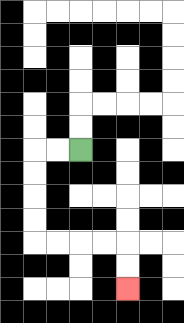{'start': '[3, 6]', 'end': '[5, 12]', 'path_directions': 'L,L,D,D,D,D,R,R,R,R,D,D', 'path_coordinates': '[[3, 6], [2, 6], [1, 6], [1, 7], [1, 8], [1, 9], [1, 10], [2, 10], [3, 10], [4, 10], [5, 10], [5, 11], [5, 12]]'}